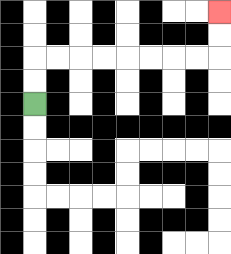{'start': '[1, 4]', 'end': '[9, 0]', 'path_directions': 'U,U,R,R,R,R,R,R,R,R,U,U', 'path_coordinates': '[[1, 4], [1, 3], [1, 2], [2, 2], [3, 2], [4, 2], [5, 2], [6, 2], [7, 2], [8, 2], [9, 2], [9, 1], [9, 0]]'}